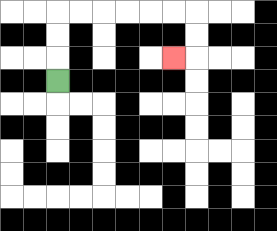{'start': '[2, 3]', 'end': '[7, 2]', 'path_directions': 'U,U,U,R,R,R,R,R,R,D,D,L', 'path_coordinates': '[[2, 3], [2, 2], [2, 1], [2, 0], [3, 0], [4, 0], [5, 0], [6, 0], [7, 0], [8, 0], [8, 1], [8, 2], [7, 2]]'}